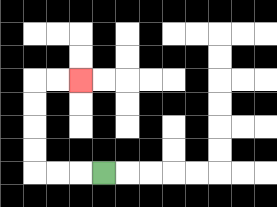{'start': '[4, 7]', 'end': '[3, 3]', 'path_directions': 'L,L,L,U,U,U,U,R,R', 'path_coordinates': '[[4, 7], [3, 7], [2, 7], [1, 7], [1, 6], [1, 5], [1, 4], [1, 3], [2, 3], [3, 3]]'}